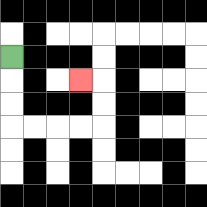{'start': '[0, 2]', 'end': '[3, 3]', 'path_directions': 'D,D,D,R,R,R,R,U,U,L', 'path_coordinates': '[[0, 2], [0, 3], [0, 4], [0, 5], [1, 5], [2, 5], [3, 5], [4, 5], [4, 4], [4, 3], [3, 3]]'}